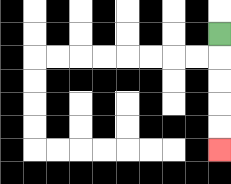{'start': '[9, 1]', 'end': '[9, 6]', 'path_directions': 'D,D,D,D,D', 'path_coordinates': '[[9, 1], [9, 2], [9, 3], [9, 4], [9, 5], [9, 6]]'}